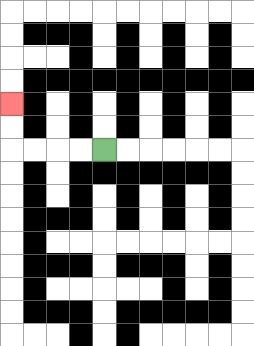{'start': '[4, 6]', 'end': '[0, 4]', 'path_directions': 'L,L,L,L,U,U', 'path_coordinates': '[[4, 6], [3, 6], [2, 6], [1, 6], [0, 6], [0, 5], [0, 4]]'}